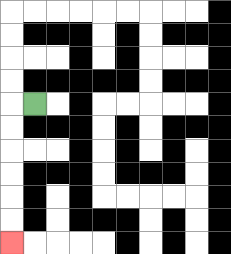{'start': '[1, 4]', 'end': '[0, 10]', 'path_directions': 'L,D,D,D,D,D,D', 'path_coordinates': '[[1, 4], [0, 4], [0, 5], [0, 6], [0, 7], [0, 8], [0, 9], [0, 10]]'}